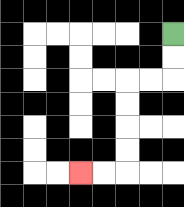{'start': '[7, 1]', 'end': '[3, 7]', 'path_directions': 'D,D,L,L,D,D,D,D,L,L', 'path_coordinates': '[[7, 1], [7, 2], [7, 3], [6, 3], [5, 3], [5, 4], [5, 5], [5, 6], [5, 7], [4, 7], [3, 7]]'}